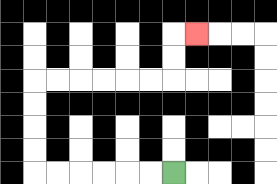{'start': '[7, 7]', 'end': '[8, 1]', 'path_directions': 'L,L,L,L,L,L,U,U,U,U,R,R,R,R,R,R,U,U,R', 'path_coordinates': '[[7, 7], [6, 7], [5, 7], [4, 7], [3, 7], [2, 7], [1, 7], [1, 6], [1, 5], [1, 4], [1, 3], [2, 3], [3, 3], [4, 3], [5, 3], [6, 3], [7, 3], [7, 2], [7, 1], [8, 1]]'}